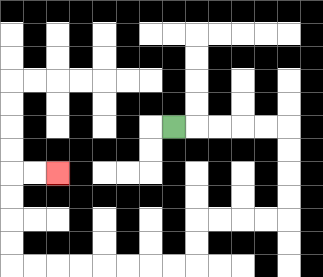{'start': '[7, 5]', 'end': '[2, 7]', 'path_directions': 'R,R,R,R,R,D,D,D,D,L,L,L,L,D,D,L,L,L,L,L,L,L,L,U,U,U,U,R,R', 'path_coordinates': '[[7, 5], [8, 5], [9, 5], [10, 5], [11, 5], [12, 5], [12, 6], [12, 7], [12, 8], [12, 9], [11, 9], [10, 9], [9, 9], [8, 9], [8, 10], [8, 11], [7, 11], [6, 11], [5, 11], [4, 11], [3, 11], [2, 11], [1, 11], [0, 11], [0, 10], [0, 9], [0, 8], [0, 7], [1, 7], [2, 7]]'}